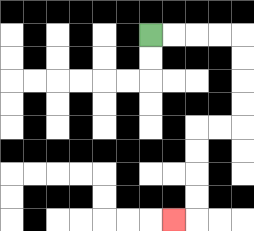{'start': '[6, 1]', 'end': '[7, 9]', 'path_directions': 'R,R,R,R,D,D,D,D,L,L,D,D,D,D,L', 'path_coordinates': '[[6, 1], [7, 1], [8, 1], [9, 1], [10, 1], [10, 2], [10, 3], [10, 4], [10, 5], [9, 5], [8, 5], [8, 6], [8, 7], [8, 8], [8, 9], [7, 9]]'}